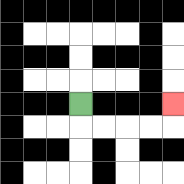{'start': '[3, 4]', 'end': '[7, 4]', 'path_directions': 'D,R,R,R,R,U', 'path_coordinates': '[[3, 4], [3, 5], [4, 5], [5, 5], [6, 5], [7, 5], [7, 4]]'}